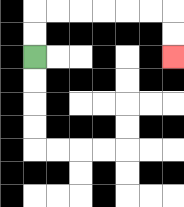{'start': '[1, 2]', 'end': '[7, 2]', 'path_directions': 'U,U,R,R,R,R,R,R,D,D', 'path_coordinates': '[[1, 2], [1, 1], [1, 0], [2, 0], [3, 0], [4, 0], [5, 0], [6, 0], [7, 0], [7, 1], [7, 2]]'}